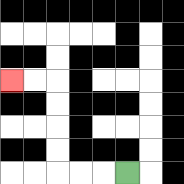{'start': '[5, 7]', 'end': '[0, 3]', 'path_directions': 'L,L,L,U,U,U,U,L,L', 'path_coordinates': '[[5, 7], [4, 7], [3, 7], [2, 7], [2, 6], [2, 5], [2, 4], [2, 3], [1, 3], [0, 3]]'}